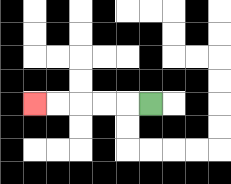{'start': '[6, 4]', 'end': '[1, 4]', 'path_directions': 'L,L,L,L,L', 'path_coordinates': '[[6, 4], [5, 4], [4, 4], [3, 4], [2, 4], [1, 4]]'}